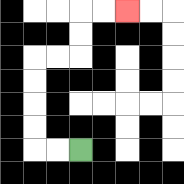{'start': '[3, 6]', 'end': '[5, 0]', 'path_directions': 'L,L,U,U,U,U,R,R,U,U,R,R', 'path_coordinates': '[[3, 6], [2, 6], [1, 6], [1, 5], [1, 4], [1, 3], [1, 2], [2, 2], [3, 2], [3, 1], [3, 0], [4, 0], [5, 0]]'}